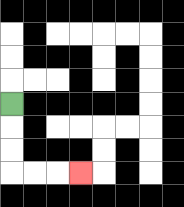{'start': '[0, 4]', 'end': '[3, 7]', 'path_directions': 'D,D,D,R,R,R', 'path_coordinates': '[[0, 4], [0, 5], [0, 6], [0, 7], [1, 7], [2, 7], [3, 7]]'}